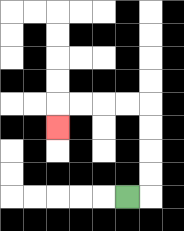{'start': '[5, 8]', 'end': '[2, 5]', 'path_directions': 'R,U,U,U,U,L,L,L,L,D', 'path_coordinates': '[[5, 8], [6, 8], [6, 7], [6, 6], [6, 5], [6, 4], [5, 4], [4, 4], [3, 4], [2, 4], [2, 5]]'}